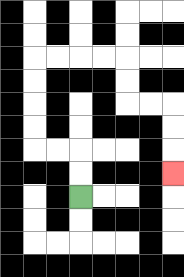{'start': '[3, 8]', 'end': '[7, 7]', 'path_directions': 'U,U,L,L,U,U,U,U,R,R,R,R,D,D,R,R,D,D,D', 'path_coordinates': '[[3, 8], [3, 7], [3, 6], [2, 6], [1, 6], [1, 5], [1, 4], [1, 3], [1, 2], [2, 2], [3, 2], [4, 2], [5, 2], [5, 3], [5, 4], [6, 4], [7, 4], [7, 5], [7, 6], [7, 7]]'}